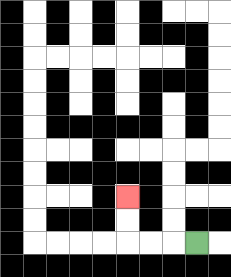{'start': '[8, 10]', 'end': '[5, 8]', 'path_directions': 'L,L,L,U,U', 'path_coordinates': '[[8, 10], [7, 10], [6, 10], [5, 10], [5, 9], [5, 8]]'}